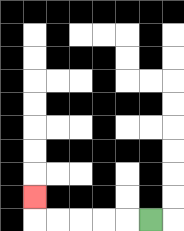{'start': '[6, 9]', 'end': '[1, 8]', 'path_directions': 'L,L,L,L,L,U', 'path_coordinates': '[[6, 9], [5, 9], [4, 9], [3, 9], [2, 9], [1, 9], [1, 8]]'}